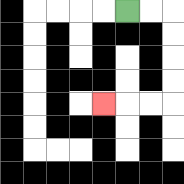{'start': '[5, 0]', 'end': '[4, 4]', 'path_directions': 'R,R,D,D,D,D,L,L,L', 'path_coordinates': '[[5, 0], [6, 0], [7, 0], [7, 1], [7, 2], [7, 3], [7, 4], [6, 4], [5, 4], [4, 4]]'}